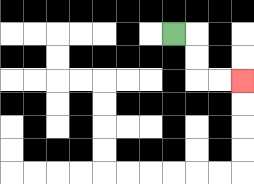{'start': '[7, 1]', 'end': '[10, 3]', 'path_directions': 'R,D,D,R,R', 'path_coordinates': '[[7, 1], [8, 1], [8, 2], [8, 3], [9, 3], [10, 3]]'}